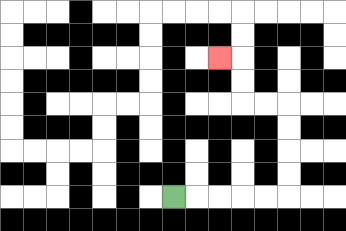{'start': '[7, 8]', 'end': '[9, 2]', 'path_directions': 'R,R,R,R,R,U,U,U,U,L,L,U,U,L', 'path_coordinates': '[[7, 8], [8, 8], [9, 8], [10, 8], [11, 8], [12, 8], [12, 7], [12, 6], [12, 5], [12, 4], [11, 4], [10, 4], [10, 3], [10, 2], [9, 2]]'}